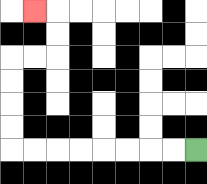{'start': '[8, 6]', 'end': '[1, 0]', 'path_directions': 'L,L,L,L,L,L,L,L,U,U,U,U,R,R,U,U,L', 'path_coordinates': '[[8, 6], [7, 6], [6, 6], [5, 6], [4, 6], [3, 6], [2, 6], [1, 6], [0, 6], [0, 5], [0, 4], [0, 3], [0, 2], [1, 2], [2, 2], [2, 1], [2, 0], [1, 0]]'}